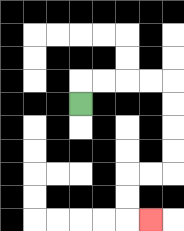{'start': '[3, 4]', 'end': '[6, 9]', 'path_directions': 'U,R,R,R,R,D,D,D,D,L,L,D,D,R', 'path_coordinates': '[[3, 4], [3, 3], [4, 3], [5, 3], [6, 3], [7, 3], [7, 4], [7, 5], [7, 6], [7, 7], [6, 7], [5, 7], [5, 8], [5, 9], [6, 9]]'}